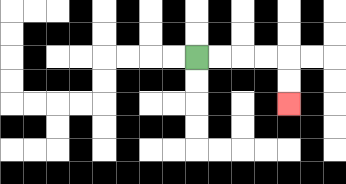{'start': '[8, 2]', 'end': '[12, 4]', 'path_directions': 'R,R,R,R,D,D', 'path_coordinates': '[[8, 2], [9, 2], [10, 2], [11, 2], [12, 2], [12, 3], [12, 4]]'}